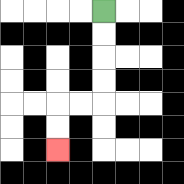{'start': '[4, 0]', 'end': '[2, 6]', 'path_directions': 'D,D,D,D,L,L,D,D', 'path_coordinates': '[[4, 0], [4, 1], [4, 2], [4, 3], [4, 4], [3, 4], [2, 4], [2, 5], [2, 6]]'}